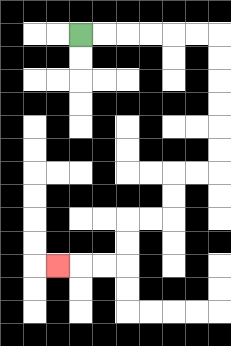{'start': '[3, 1]', 'end': '[2, 11]', 'path_directions': 'R,R,R,R,R,R,D,D,D,D,D,D,L,L,D,D,L,L,D,D,L,L,L', 'path_coordinates': '[[3, 1], [4, 1], [5, 1], [6, 1], [7, 1], [8, 1], [9, 1], [9, 2], [9, 3], [9, 4], [9, 5], [9, 6], [9, 7], [8, 7], [7, 7], [7, 8], [7, 9], [6, 9], [5, 9], [5, 10], [5, 11], [4, 11], [3, 11], [2, 11]]'}